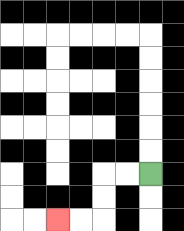{'start': '[6, 7]', 'end': '[2, 9]', 'path_directions': 'L,L,D,D,L,L', 'path_coordinates': '[[6, 7], [5, 7], [4, 7], [4, 8], [4, 9], [3, 9], [2, 9]]'}